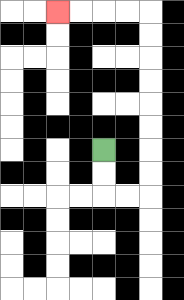{'start': '[4, 6]', 'end': '[2, 0]', 'path_directions': 'D,D,R,R,U,U,U,U,U,U,U,U,L,L,L,L', 'path_coordinates': '[[4, 6], [4, 7], [4, 8], [5, 8], [6, 8], [6, 7], [6, 6], [6, 5], [6, 4], [6, 3], [6, 2], [6, 1], [6, 0], [5, 0], [4, 0], [3, 0], [2, 0]]'}